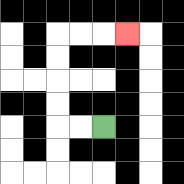{'start': '[4, 5]', 'end': '[5, 1]', 'path_directions': 'L,L,U,U,U,U,R,R,R', 'path_coordinates': '[[4, 5], [3, 5], [2, 5], [2, 4], [2, 3], [2, 2], [2, 1], [3, 1], [4, 1], [5, 1]]'}